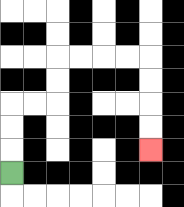{'start': '[0, 7]', 'end': '[6, 6]', 'path_directions': 'U,U,U,R,R,U,U,R,R,R,R,D,D,D,D', 'path_coordinates': '[[0, 7], [0, 6], [0, 5], [0, 4], [1, 4], [2, 4], [2, 3], [2, 2], [3, 2], [4, 2], [5, 2], [6, 2], [6, 3], [6, 4], [6, 5], [6, 6]]'}